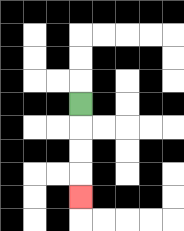{'start': '[3, 4]', 'end': '[3, 8]', 'path_directions': 'D,D,D,D', 'path_coordinates': '[[3, 4], [3, 5], [3, 6], [3, 7], [3, 8]]'}